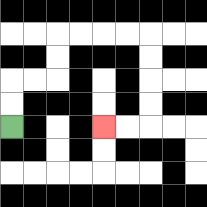{'start': '[0, 5]', 'end': '[4, 5]', 'path_directions': 'U,U,R,R,U,U,R,R,R,R,D,D,D,D,L,L', 'path_coordinates': '[[0, 5], [0, 4], [0, 3], [1, 3], [2, 3], [2, 2], [2, 1], [3, 1], [4, 1], [5, 1], [6, 1], [6, 2], [6, 3], [6, 4], [6, 5], [5, 5], [4, 5]]'}